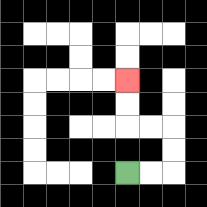{'start': '[5, 7]', 'end': '[5, 3]', 'path_directions': 'R,R,U,U,L,L,U,U', 'path_coordinates': '[[5, 7], [6, 7], [7, 7], [7, 6], [7, 5], [6, 5], [5, 5], [5, 4], [5, 3]]'}